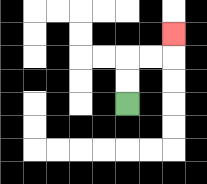{'start': '[5, 4]', 'end': '[7, 1]', 'path_directions': 'U,U,R,R,U', 'path_coordinates': '[[5, 4], [5, 3], [5, 2], [6, 2], [7, 2], [7, 1]]'}